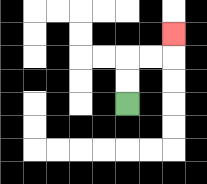{'start': '[5, 4]', 'end': '[7, 1]', 'path_directions': 'U,U,R,R,U', 'path_coordinates': '[[5, 4], [5, 3], [5, 2], [6, 2], [7, 2], [7, 1]]'}